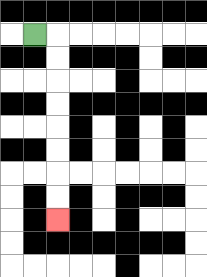{'start': '[1, 1]', 'end': '[2, 9]', 'path_directions': 'R,D,D,D,D,D,D,D,D', 'path_coordinates': '[[1, 1], [2, 1], [2, 2], [2, 3], [2, 4], [2, 5], [2, 6], [2, 7], [2, 8], [2, 9]]'}